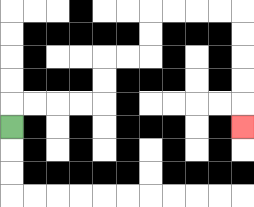{'start': '[0, 5]', 'end': '[10, 5]', 'path_directions': 'U,R,R,R,R,U,U,R,R,U,U,R,R,R,R,D,D,D,D,D', 'path_coordinates': '[[0, 5], [0, 4], [1, 4], [2, 4], [3, 4], [4, 4], [4, 3], [4, 2], [5, 2], [6, 2], [6, 1], [6, 0], [7, 0], [8, 0], [9, 0], [10, 0], [10, 1], [10, 2], [10, 3], [10, 4], [10, 5]]'}